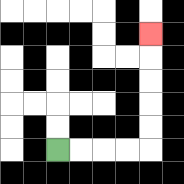{'start': '[2, 6]', 'end': '[6, 1]', 'path_directions': 'R,R,R,R,U,U,U,U,U', 'path_coordinates': '[[2, 6], [3, 6], [4, 6], [5, 6], [6, 6], [6, 5], [6, 4], [6, 3], [6, 2], [6, 1]]'}